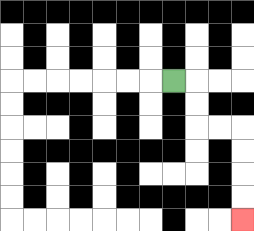{'start': '[7, 3]', 'end': '[10, 9]', 'path_directions': 'R,D,D,R,R,D,D,D,D', 'path_coordinates': '[[7, 3], [8, 3], [8, 4], [8, 5], [9, 5], [10, 5], [10, 6], [10, 7], [10, 8], [10, 9]]'}